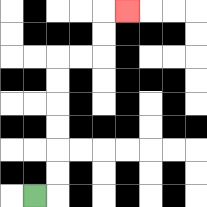{'start': '[1, 8]', 'end': '[5, 0]', 'path_directions': 'R,U,U,U,U,U,U,R,R,U,U,R', 'path_coordinates': '[[1, 8], [2, 8], [2, 7], [2, 6], [2, 5], [2, 4], [2, 3], [2, 2], [3, 2], [4, 2], [4, 1], [4, 0], [5, 0]]'}